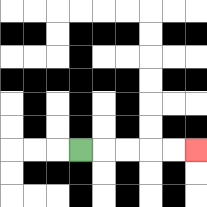{'start': '[3, 6]', 'end': '[8, 6]', 'path_directions': 'R,R,R,R,R', 'path_coordinates': '[[3, 6], [4, 6], [5, 6], [6, 6], [7, 6], [8, 6]]'}